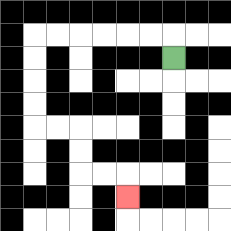{'start': '[7, 2]', 'end': '[5, 8]', 'path_directions': 'U,L,L,L,L,L,L,D,D,D,D,R,R,D,D,R,R,D', 'path_coordinates': '[[7, 2], [7, 1], [6, 1], [5, 1], [4, 1], [3, 1], [2, 1], [1, 1], [1, 2], [1, 3], [1, 4], [1, 5], [2, 5], [3, 5], [3, 6], [3, 7], [4, 7], [5, 7], [5, 8]]'}